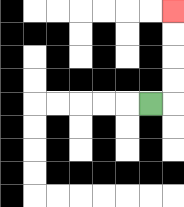{'start': '[6, 4]', 'end': '[7, 0]', 'path_directions': 'R,U,U,U,U', 'path_coordinates': '[[6, 4], [7, 4], [7, 3], [7, 2], [7, 1], [7, 0]]'}